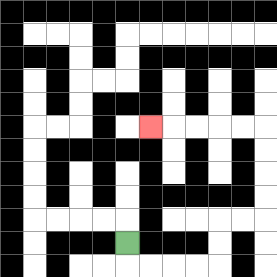{'start': '[5, 10]', 'end': '[6, 5]', 'path_directions': 'D,R,R,R,R,U,U,R,R,U,U,U,U,L,L,L,L,L', 'path_coordinates': '[[5, 10], [5, 11], [6, 11], [7, 11], [8, 11], [9, 11], [9, 10], [9, 9], [10, 9], [11, 9], [11, 8], [11, 7], [11, 6], [11, 5], [10, 5], [9, 5], [8, 5], [7, 5], [6, 5]]'}